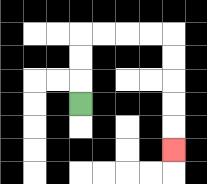{'start': '[3, 4]', 'end': '[7, 6]', 'path_directions': 'U,U,U,R,R,R,R,D,D,D,D,D', 'path_coordinates': '[[3, 4], [3, 3], [3, 2], [3, 1], [4, 1], [5, 1], [6, 1], [7, 1], [7, 2], [7, 3], [7, 4], [7, 5], [7, 6]]'}